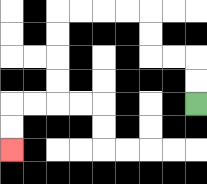{'start': '[8, 4]', 'end': '[0, 6]', 'path_directions': 'U,U,L,L,U,U,L,L,L,L,D,D,D,D,L,L,D,D', 'path_coordinates': '[[8, 4], [8, 3], [8, 2], [7, 2], [6, 2], [6, 1], [6, 0], [5, 0], [4, 0], [3, 0], [2, 0], [2, 1], [2, 2], [2, 3], [2, 4], [1, 4], [0, 4], [0, 5], [0, 6]]'}